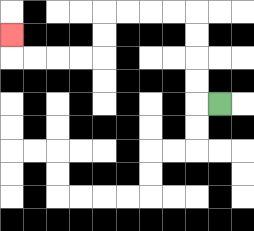{'start': '[9, 4]', 'end': '[0, 1]', 'path_directions': 'L,U,U,U,U,L,L,L,L,D,D,L,L,L,L,U', 'path_coordinates': '[[9, 4], [8, 4], [8, 3], [8, 2], [8, 1], [8, 0], [7, 0], [6, 0], [5, 0], [4, 0], [4, 1], [4, 2], [3, 2], [2, 2], [1, 2], [0, 2], [0, 1]]'}